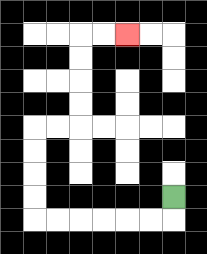{'start': '[7, 8]', 'end': '[5, 1]', 'path_directions': 'D,L,L,L,L,L,L,U,U,U,U,R,R,U,U,U,U,R,R', 'path_coordinates': '[[7, 8], [7, 9], [6, 9], [5, 9], [4, 9], [3, 9], [2, 9], [1, 9], [1, 8], [1, 7], [1, 6], [1, 5], [2, 5], [3, 5], [3, 4], [3, 3], [3, 2], [3, 1], [4, 1], [5, 1]]'}